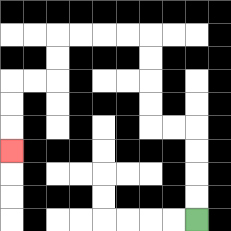{'start': '[8, 9]', 'end': '[0, 6]', 'path_directions': 'U,U,U,U,L,L,U,U,U,U,L,L,L,L,D,D,L,L,D,D,D', 'path_coordinates': '[[8, 9], [8, 8], [8, 7], [8, 6], [8, 5], [7, 5], [6, 5], [6, 4], [6, 3], [6, 2], [6, 1], [5, 1], [4, 1], [3, 1], [2, 1], [2, 2], [2, 3], [1, 3], [0, 3], [0, 4], [0, 5], [0, 6]]'}